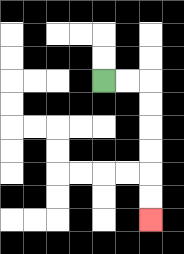{'start': '[4, 3]', 'end': '[6, 9]', 'path_directions': 'R,R,D,D,D,D,D,D', 'path_coordinates': '[[4, 3], [5, 3], [6, 3], [6, 4], [6, 5], [6, 6], [6, 7], [6, 8], [6, 9]]'}